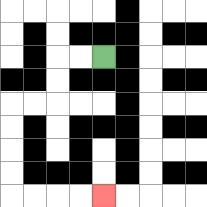{'start': '[4, 2]', 'end': '[4, 8]', 'path_directions': 'L,L,D,D,L,L,D,D,D,D,R,R,R,R', 'path_coordinates': '[[4, 2], [3, 2], [2, 2], [2, 3], [2, 4], [1, 4], [0, 4], [0, 5], [0, 6], [0, 7], [0, 8], [1, 8], [2, 8], [3, 8], [4, 8]]'}